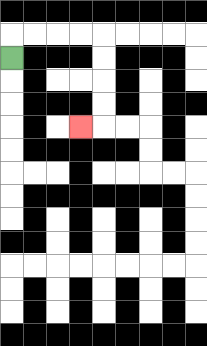{'start': '[0, 2]', 'end': '[3, 5]', 'path_directions': 'U,R,R,R,R,D,D,D,D,L', 'path_coordinates': '[[0, 2], [0, 1], [1, 1], [2, 1], [3, 1], [4, 1], [4, 2], [4, 3], [4, 4], [4, 5], [3, 5]]'}